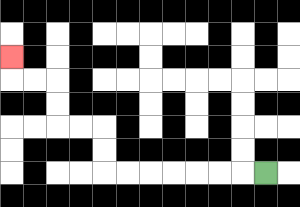{'start': '[11, 7]', 'end': '[0, 2]', 'path_directions': 'L,L,L,L,L,L,L,U,U,L,L,U,U,L,L,U', 'path_coordinates': '[[11, 7], [10, 7], [9, 7], [8, 7], [7, 7], [6, 7], [5, 7], [4, 7], [4, 6], [4, 5], [3, 5], [2, 5], [2, 4], [2, 3], [1, 3], [0, 3], [0, 2]]'}